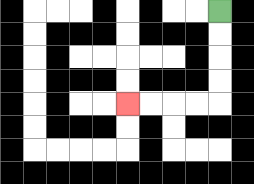{'start': '[9, 0]', 'end': '[5, 4]', 'path_directions': 'D,D,D,D,L,L,L,L', 'path_coordinates': '[[9, 0], [9, 1], [9, 2], [9, 3], [9, 4], [8, 4], [7, 4], [6, 4], [5, 4]]'}